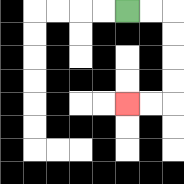{'start': '[5, 0]', 'end': '[5, 4]', 'path_directions': 'R,R,D,D,D,D,L,L', 'path_coordinates': '[[5, 0], [6, 0], [7, 0], [7, 1], [7, 2], [7, 3], [7, 4], [6, 4], [5, 4]]'}